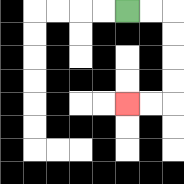{'start': '[5, 0]', 'end': '[5, 4]', 'path_directions': 'R,R,D,D,D,D,L,L', 'path_coordinates': '[[5, 0], [6, 0], [7, 0], [7, 1], [7, 2], [7, 3], [7, 4], [6, 4], [5, 4]]'}